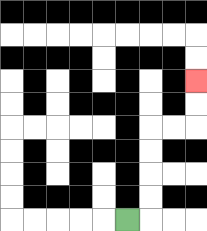{'start': '[5, 9]', 'end': '[8, 3]', 'path_directions': 'R,U,U,U,U,R,R,U,U', 'path_coordinates': '[[5, 9], [6, 9], [6, 8], [6, 7], [6, 6], [6, 5], [7, 5], [8, 5], [8, 4], [8, 3]]'}